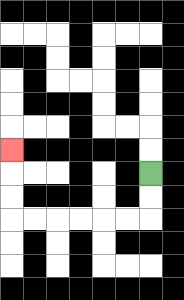{'start': '[6, 7]', 'end': '[0, 6]', 'path_directions': 'D,D,L,L,L,L,L,L,U,U,U', 'path_coordinates': '[[6, 7], [6, 8], [6, 9], [5, 9], [4, 9], [3, 9], [2, 9], [1, 9], [0, 9], [0, 8], [0, 7], [0, 6]]'}